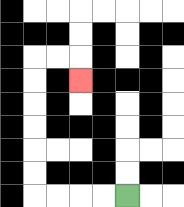{'start': '[5, 8]', 'end': '[3, 3]', 'path_directions': 'L,L,L,L,U,U,U,U,U,U,R,R,D', 'path_coordinates': '[[5, 8], [4, 8], [3, 8], [2, 8], [1, 8], [1, 7], [1, 6], [1, 5], [1, 4], [1, 3], [1, 2], [2, 2], [3, 2], [3, 3]]'}